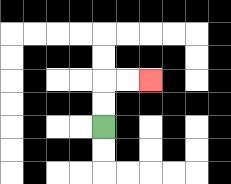{'start': '[4, 5]', 'end': '[6, 3]', 'path_directions': 'U,U,R,R', 'path_coordinates': '[[4, 5], [4, 4], [4, 3], [5, 3], [6, 3]]'}